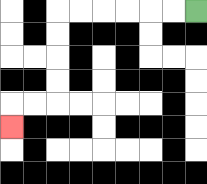{'start': '[8, 0]', 'end': '[0, 5]', 'path_directions': 'L,L,L,L,L,L,D,D,D,D,L,L,D', 'path_coordinates': '[[8, 0], [7, 0], [6, 0], [5, 0], [4, 0], [3, 0], [2, 0], [2, 1], [2, 2], [2, 3], [2, 4], [1, 4], [0, 4], [0, 5]]'}